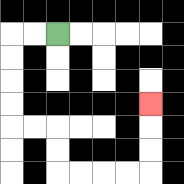{'start': '[2, 1]', 'end': '[6, 4]', 'path_directions': 'L,L,D,D,D,D,R,R,D,D,R,R,R,R,U,U,U', 'path_coordinates': '[[2, 1], [1, 1], [0, 1], [0, 2], [0, 3], [0, 4], [0, 5], [1, 5], [2, 5], [2, 6], [2, 7], [3, 7], [4, 7], [5, 7], [6, 7], [6, 6], [6, 5], [6, 4]]'}